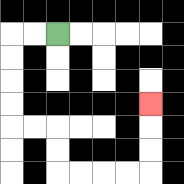{'start': '[2, 1]', 'end': '[6, 4]', 'path_directions': 'L,L,D,D,D,D,R,R,D,D,R,R,R,R,U,U,U', 'path_coordinates': '[[2, 1], [1, 1], [0, 1], [0, 2], [0, 3], [0, 4], [0, 5], [1, 5], [2, 5], [2, 6], [2, 7], [3, 7], [4, 7], [5, 7], [6, 7], [6, 6], [6, 5], [6, 4]]'}